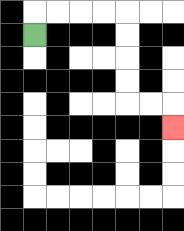{'start': '[1, 1]', 'end': '[7, 5]', 'path_directions': 'U,R,R,R,R,D,D,D,D,R,R,D', 'path_coordinates': '[[1, 1], [1, 0], [2, 0], [3, 0], [4, 0], [5, 0], [5, 1], [5, 2], [5, 3], [5, 4], [6, 4], [7, 4], [7, 5]]'}